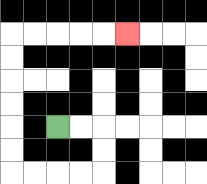{'start': '[2, 5]', 'end': '[5, 1]', 'path_directions': 'R,R,D,D,L,L,L,L,U,U,U,U,U,U,R,R,R,R,R', 'path_coordinates': '[[2, 5], [3, 5], [4, 5], [4, 6], [4, 7], [3, 7], [2, 7], [1, 7], [0, 7], [0, 6], [0, 5], [0, 4], [0, 3], [0, 2], [0, 1], [1, 1], [2, 1], [3, 1], [4, 1], [5, 1]]'}